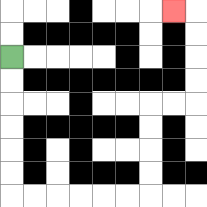{'start': '[0, 2]', 'end': '[7, 0]', 'path_directions': 'D,D,D,D,D,D,R,R,R,R,R,R,U,U,U,U,R,R,U,U,U,U,L', 'path_coordinates': '[[0, 2], [0, 3], [0, 4], [0, 5], [0, 6], [0, 7], [0, 8], [1, 8], [2, 8], [3, 8], [4, 8], [5, 8], [6, 8], [6, 7], [6, 6], [6, 5], [6, 4], [7, 4], [8, 4], [8, 3], [8, 2], [8, 1], [8, 0], [7, 0]]'}